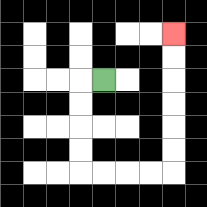{'start': '[4, 3]', 'end': '[7, 1]', 'path_directions': 'L,D,D,D,D,R,R,R,R,U,U,U,U,U,U', 'path_coordinates': '[[4, 3], [3, 3], [3, 4], [3, 5], [3, 6], [3, 7], [4, 7], [5, 7], [6, 7], [7, 7], [7, 6], [7, 5], [7, 4], [7, 3], [7, 2], [7, 1]]'}